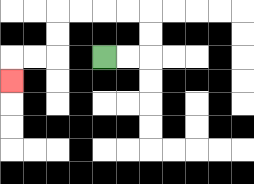{'start': '[4, 2]', 'end': '[0, 3]', 'path_directions': 'R,R,U,U,L,L,L,L,D,D,L,L,D', 'path_coordinates': '[[4, 2], [5, 2], [6, 2], [6, 1], [6, 0], [5, 0], [4, 0], [3, 0], [2, 0], [2, 1], [2, 2], [1, 2], [0, 2], [0, 3]]'}